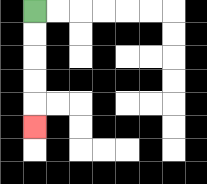{'start': '[1, 0]', 'end': '[1, 5]', 'path_directions': 'D,D,D,D,D', 'path_coordinates': '[[1, 0], [1, 1], [1, 2], [1, 3], [1, 4], [1, 5]]'}